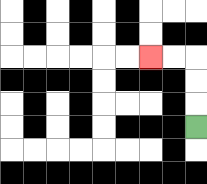{'start': '[8, 5]', 'end': '[6, 2]', 'path_directions': 'U,U,U,L,L', 'path_coordinates': '[[8, 5], [8, 4], [8, 3], [8, 2], [7, 2], [6, 2]]'}